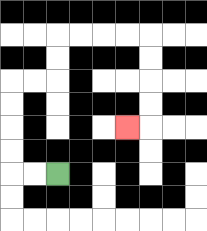{'start': '[2, 7]', 'end': '[5, 5]', 'path_directions': 'L,L,U,U,U,U,R,R,U,U,R,R,R,R,D,D,D,D,L', 'path_coordinates': '[[2, 7], [1, 7], [0, 7], [0, 6], [0, 5], [0, 4], [0, 3], [1, 3], [2, 3], [2, 2], [2, 1], [3, 1], [4, 1], [5, 1], [6, 1], [6, 2], [6, 3], [6, 4], [6, 5], [5, 5]]'}